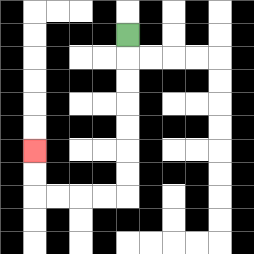{'start': '[5, 1]', 'end': '[1, 6]', 'path_directions': 'D,D,D,D,D,D,D,L,L,L,L,U,U', 'path_coordinates': '[[5, 1], [5, 2], [5, 3], [5, 4], [5, 5], [5, 6], [5, 7], [5, 8], [4, 8], [3, 8], [2, 8], [1, 8], [1, 7], [1, 6]]'}